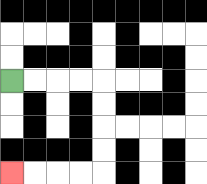{'start': '[0, 3]', 'end': '[0, 7]', 'path_directions': 'R,R,R,R,D,D,D,D,L,L,L,L', 'path_coordinates': '[[0, 3], [1, 3], [2, 3], [3, 3], [4, 3], [4, 4], [4, 5], [4, 6], [4, 7], [3, 7], [2, 7], [1, 7], [0, 7]]'}